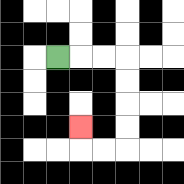{'start': '[2, 2]', 'end': '[3, 5]', 'path_directions': 'R,R,R,D,D,D,D,L,L,U', 'path_coordinates': '[[2, 2], [3, 2], [4, 2], [5, 2], [5, 3], [5, 4], [5, 5], [5, 6], [4, 6], [3, 6], [3, 5]]'}